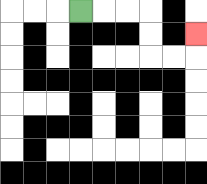{'start': '[3, 0]', 'end': '[8, 1]', 'path_directions': 'R,R,R,D,D,R,R,U', 'path_coordinates': '[[3, 0], [4, 0], [5, 0], [6, 0], [6, 1], [6, 2], [7, 2], [8, 2], [8, 1]]'}